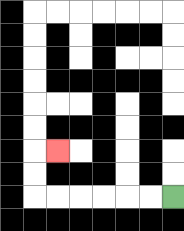{'start': '[7, 8]', 'end': '[2, 6]', 'path_directions': 'L,L,L,L,L,L,U,U,R', 'path_coordinates': '[[7, 8], [6, 8], [5, 8], [4, 8], [3, 8], [2, 8], [1, 8], [1, 7], [1, 6], [2, 6]]'}